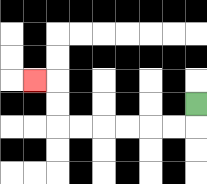{'start': '[8, 4]', 'end': '[1, 3]', 'path_directions': 'D,L,L,L,L,L,L,U,U,L', 'path_coordinates': '[[8, 4], [8, 5], [7, 5], [6, 5], [5, 5], [4, 5], [3, 5], [2, 5], [2, 4], [2, 3], [1, 3]]'}